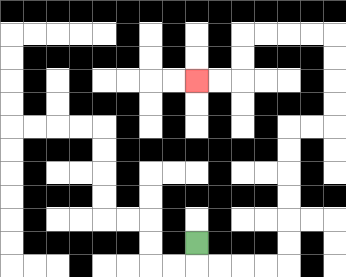{'start': '[8, 10]', 'end': '[8, 3]', 'path_directions': 'D,R,R,R,R,U,U,U,U,U,U,R,R,U,U,U,U,L,L,L,L,D,D,L,L', 'path_coordinates': '[[8, 10], [8, 11], [9, 11], [10, 11], [11, 11], [12, 11], [12, 10], [12, 9], [12, 8], [12, 7], [12, 6], [12, 5], [13, 5], [14, 5], [14, 4], [14, 3], [14, 2], [14, 1], [13, 1], [12, 1], [11, 1], [10, 1], [10, 2], [10, 3], [9, 3], [8, 3]]'}